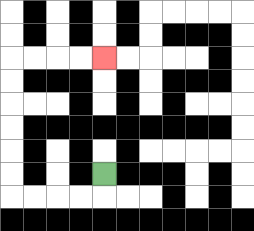{'start': '[4, 7]', 'end': '[4, 2]', 'path_directions': 'D,L,L,L,L,U,U,U,U,U,U,R,R,R,R', 'path_coordinates': '[[4, 7], [4, 8], [3, 8], [2, 8], [1, 8], [0, 8], [0, 7], [0, 6], [0, 5], [0, 4], [0, 3], [0, 2], [1, 2], [2, 2], [3, 2], [4, 2]]'}